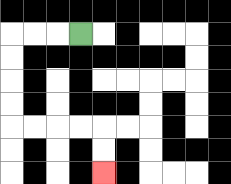{'start': '[3, 1]', 'end': '[4, 7]', 'path_directions': 'L,L,L,D,D,D,D,R,R,R,R,D,D', 'path_coordinates': '[[3, 1], [2, 1], [1, 1], [0, 1], [0, 2], [0, 3], [0, 4], [0, 5], [1, 5], [2, 5], [3, 5], [4, 5], [4, 6], [4, 7]]'}